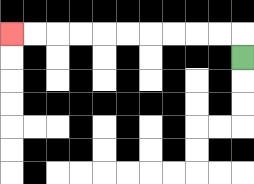{'start': '[10, 2]', 'end': '[0, 1]', 'path_directions': 'U,L,L,L,L,L,L,L,L,L,L', 'path_coordinates': '[[10, 2], [10, 1], [9, 1], [8, 1], [7, 1], [6, 1], [5, 1], [4, 1], [3, 1], [2, 1], [1, 1], [0, 1]]'}